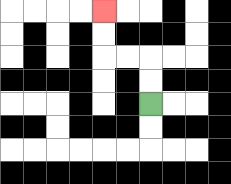{'start': '[6, 4]', 'end': '[4, 0]', 'path_directions': 'U,U,L,L,U,U', 'path_coordinates': '[[6, 4], [6, 3], [6, 2], [5, 2], [4, 2], [4, 1], [4, 0]]'}